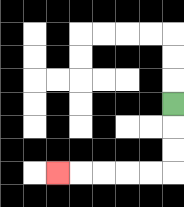{'start': '[7, 4]', 'end': '[2, 7]', 'path_directions': 'D,D,D,L,L,L,L,L', 'path_coordinates': '[[7, 4], [7, 5], [7, 6], [7, 7], [6, 7], [5, 7], [4, 7], [3, 7], [2, 7]]'}